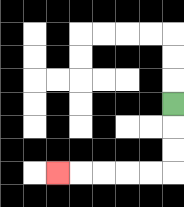{'start': '[7, 4]', 'end': '[2, 7]', 'path_directions': 'D,D,D,L,L,L,L,L', 'path_coordinates': '[[7, 4], [7, 5], [7, 6], [7, 7], [6, 7], [5, 7], [4, 7], [3, 7], [2, 7]]'}